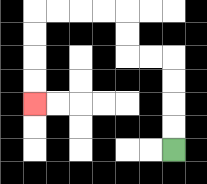{'start': '[7, 6]', 'end': '[1, 4]', 'path_directions': 'U,U,U,U,L,L,U,U,L,L,L,L,D,D,D,D', 'path_coordinates': '[[7, 6], [7, 5], [7, 4], [7, 3], [7, 2], [6, 2], [5, 2], [5, 1], [5, 0], [4, 0], [3, 0], [2, 0], [1, 0], [1, 1], [1, 2], [1, 3], [1, 4]]'}